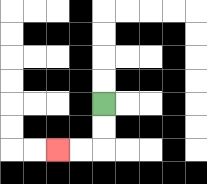{'start': '[4, 4]', 'end': '[2, 6]', 'path_directions': 'D,D,L,L', 'path_coordinates': '[[4, 4], [4, 5], [4, 6], [3, 6], [2, 6]]'}